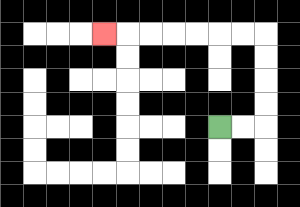{'start': '[9, 5]', 'end': '[4, 1]', 'path_directions': 'R,R,U,U,U,U,L,L,L,L,L,L,L', 'path_coordinates': '[[9, 5], [10, 5], [11, 5], [11, 4], [11, 3], [11, 2], [11, 1], [10, 1], [9, 1], [8, 1], [7, 1], [6, 1], [5, 1], [4, 1]]'}